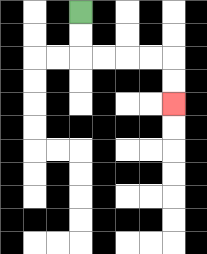{'start': '[3, 0]', 'end': '[7, 4]', 'path_directions': 'D,D,R,R,R,R,D,D', 'path_coordinates': '[[3, 0], [3, 1], [3, 2], [4, 2], [5, 2], [6, 2], [7, 2], [7, 3], [7, 4]]'}